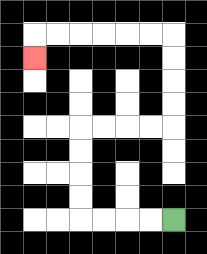{'start': '[7, 9]', 'end': '[1, 2]', 'path_directions': 'L,L,L,L,U,U,U,U,R,R,R,R,U,U,U,U,L,L,L,L,L,L,D', 'path_coordinates': '[[7, 9], [6, 9], [5, 9], [4, 9], [3, 9], [3, 8], [3, 7], [3, 6], [3, 5], [4, 5], [5, 5], [6, 5], [7, 5], [7, 4], [7, 3], [7, 2], [7, 1], [6, 1], [5, 1], [4, 1], [3, 1], [2, 1], [1, 1], [1, 2]]'}